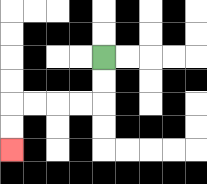{'start': '[4, 2]', 'end': '[0, 6]', 'path_directions': 'D,D,L,L,L,L,D,D', 'path_coordinates': '[[4, 2], [4, 3], [4, 4], [3, 4], [2, 4], [1, 4], [0, 4], [0, 5], [0, 6]]'}